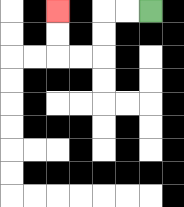{'start': '[6, 0]', 'end': '[2, 0]', 'path_directions': 'L,L,D,D,L,L,U,U', 'path_coordinates': '[[6, 0], [5, 0], [4, 0], [4, 1], [4, 2], [3, 2], [2, 2], [2, 1], [2, 0]]'}